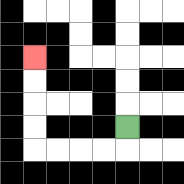{'start': '[5, 5]', 'end': '[1, 2]', 'path_directions': 'D,L,L,L,L,U,U,U,U', 'path_coordinates': '[[5, 5], [5, 6], [4, 6], [3, 6], [2, 6], [1, 6], [1, 5], [1, 4], [1, 3], [1, 2]]'}